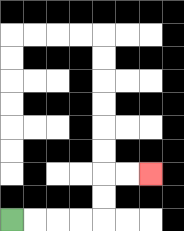{'start': '[0, 9]', 'end': '[6, 7]', 'path_directions': 'R,R,R,R,U,U,R,R', 'path_coordinates': '[[0, 9], [1, 9], [2, 9], [3, 9], [4, 9], [4, 8], [4, 7], [5, 7], [6, 7]]'}